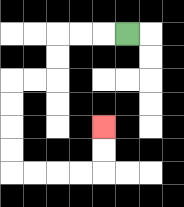{'start': '[5, 1]', 'end': '[4, 5]', 'path_directions': 'L,L,L,D,D,L,L,D,D,D,D,R,R,R,R,U,U', 'path_coordinates': '[[5, 1], [4, 1], [3, 1], [2, 1], [2, 2], [2, 3], [1, 3], [0, 3], [0, 4], [0, 5], [0, 6], [0, 7], [1, 7], [2, 7], [3, 7], [4, 7], [4, 6], [4, 5]]'}